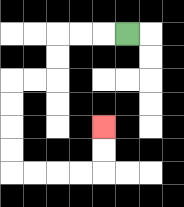{'start': '[5, 1]', 'end': '[4, 5]', 'path_directions': 'L,L,L,D,D,L,L,D,D,D,D,R,R,R,R,U,U', 'path_coordinates': '[[5, 1], [4, 1], [3, 1], [2, 1], [2, 2], [2, 3], [1, 3], [0, 3], [0, 4], [0, 5], [0, 6], [0, 7], [1, 7], [2, 7], [3, 7], [4, 7], [4, 6], [4, 5]]'}